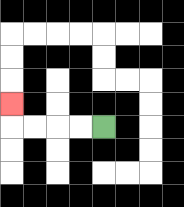{'start': '[4, 5]', 'end': '[0, 4]', 'path_directions': 'L,L,L,L,U', 'path_coordinates': '[[4, 5], [3, 5], [2, 5], [1, 5], [0, 5], [0, 4]]'}